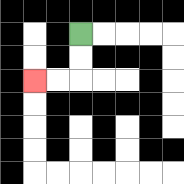{'start': '[3, 1]', 'end': '[1, 3]', 'path_directions': 'D,D,L,L', 'path_coordinates': '[[3, 1], [3, 2], [3, 3], [2, 3], [1, 3]]'}